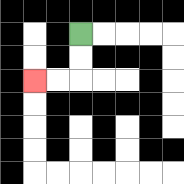{'start': '[3, 1]', 'end': '[1, 3]', 'path_directions': 'D,D,L,L', 'path_coordinates': '[[3, 1], [3, 2], [3, 3], [2, 3], [1, 3]]'}